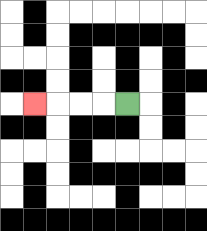{'start': '[5, 4]', 'end': '[1, 4]', 'path_directions': 'L,L,L,L', 'path_coordinates': '[[5, 4], [4, 4], [3, 4], [2, 4], [1, 4]]'}